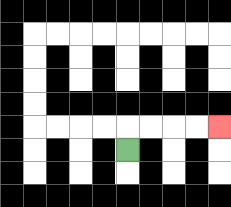{'start': '[5, 6]', 'end': '[9, 5]', 'path_directions': 'U,R,R,R,R', 'path_coordinates': '[[5, 6], [5, 5], [6, 5], [7, 5], [8, 5], [9, 5]]'}